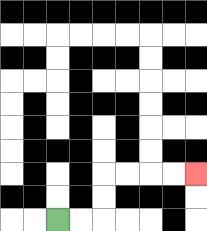{'start': '[2, 9]', 'end': '[8, 7]', 'path_directions': 'R,R,U,U,R,R,R,R', 'path_coordinates': '[[2, 9], [3, 9], [4, 9], [4, 8], [4, 7], [5, 7], [6, 7], [7, 7], [8, 7]]'}